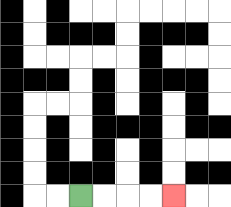{'start': '[3, 8]', 'end': '[7, 8]', 'path_directions': 'R,R,R,R', 'path_coordinates': '[[3, 8], [4, 8], [5, 8], [6, 8], [7, 8]]'}